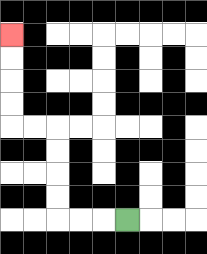{'start': '[5, 9]', 'end': '[0, 1]', 'path_directions': 'L,L,L,U,U,U,U,L,L,U,U,U,U', 'path_coordinates': '[[5, 9], [4, 9], [3, 9], [2, 9], [2, 8], [2, 7], [2, 6], [2, 5], [1, 5], [0, 5], [0, 4], [0, 3], [0, 2], [0, 1]]'}